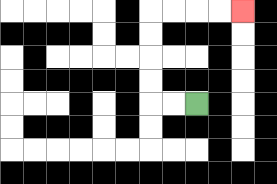{'start': '[8, 4]', 'end': '[10, 0]', 'path_directions': 'L,L,U,U,U,U,R,R,R,R', 'path_coordinates': '[[8, 4], [7, 4], [6, 4], [6, 3], [6, 2], [6, 1], [6, 0], [7, 0], [8, 0], [9, 0], [10, 0]]'}